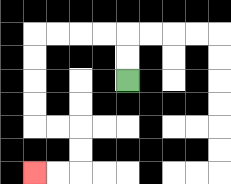{'start': '[5, 3]', 'end': '[1, 7]', 'path_directions': 'U,U,L,L,L,L,D,D,D,D,R,R,D,D,L,L', 'path_coordinates': '[[5, 3], [5, 2], [5, 1], [4, 1], [3, 1], [2, 1], [1, 1], [1, 2], [1, 3], [1, 4], [1, 5], [2, 5], [3, 5], [3, 6], [3, 7], [2, 7], [1, 7]]'}